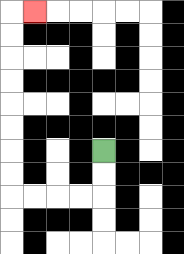{'start': '[4, 6]', 'end': '[1, 0]', 'path_directions': 'D,D,L,L,L,L,U,U,U,U,U,U,U,U,R', 'path_coordinates': '[[4, 6], [4, 7], [4, 8], [3, 8], [2, 8], [1, 8], [0, 8], [0, 7], [0, 6], [0, 5], [0, 4], [0, 3], [0, 2], [0, 1], [0, 0], [1, 0]]'}